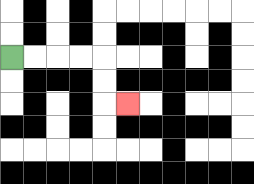{'start': '[0, 2]', 'end': '[5, 4]', 'path_directions': 'R,R,R,R,D,D,R', 'path_coordinates': '[[0, 2], [1, 2], [2, 2], [3, 2], [4, 2], [4, 3], [4, 4], [5, 4]]'}